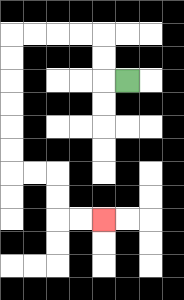{'start': '[5, 3]', 'end': '[4, 9]', 'path_directions': 'L,U,U,L,L,L,L,D,D,D,D,D,D,R,R,D,D,R,R', 'path_coordinates': '[[5, 3], [4, 3], [4, 2], [4, 1], [3, 1], [2, 1], [1, 1], [0, 1], [0, 2], [0, 3], [0, 4], [0, 5], [0, 6], [0, 7], [1, 7], [2, 7], [2, 8], [2, 9], [3, 9], [4, 9]]'}